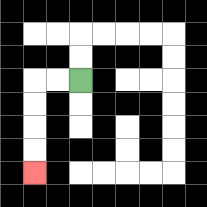{'start': '[3, 3]', 'end': '[1, 7]', 'path_directions': 'L,L,D,D,D,D', 'path_coordinates': '[[3, 3], [2, 3], [1, 3], [1, 4], [1, 5], [1, 6], [1, 7]]'}